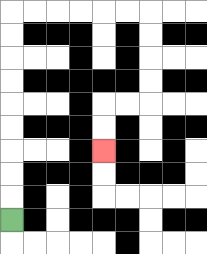{'start': '[0, 9]', 'end': '[4, 6]', 'path_directions': 'U,U,U,U,U,U,U,U,U,R,R,R,R,R,R,D,D,D,D,L,L,D,D', 'path_coordinates': '[[0, 9], [0, 8], [0, 7], [0, 6], [0, 5], [0, 4], [0, 3], [0, 2], [0, 1], [0, 0], [1, 0], [2, 0], [3, 0], [4, 0], [5, 0], [6, 0], [6, 1], [6, 2], [6, 3], [6, 4], [5, 4], [4, 4], [4, 5], [4, 6]]'}